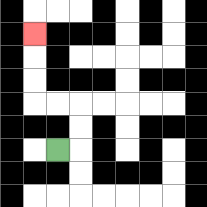{'start': '[2, 6]', 'end': '[1, 1]', 'path_directions': 'R,U,U,L,L,U,U,U', 'path_coordinates': '[[2, 6], [3, 6], [3, 5], [3, 4], [2, 4], [1, 4], [1, 3], [1, 2], [1, 1]]'}